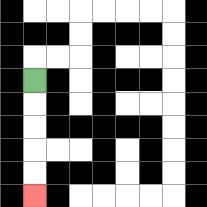{'start': '[1, 3]', 'end': '[1, 8]', 'path_directions': 'D,D,D,D,D', 'path_coordinates': '[[1, 3], [1, 4], [1, 5], [1, 6], [1, 7], [1, 8]]'}